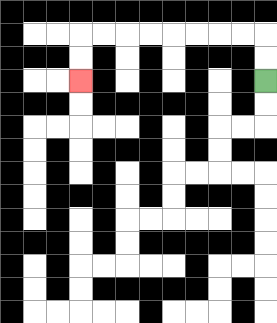{'start': '[11, 3]', 'end': '[3, 3]', 'path_directions': 'U,U,L,L,L,L,L,L,L,L,D,D', 'path_coordinates': '[[11, 3], [11, 2], [11, 1], [10, 1], [9, 1], [8, 1], [7, 1], [6, 1], [5, 1], [4, 1], [3, 1], [3, 2], [3, 3]]'}